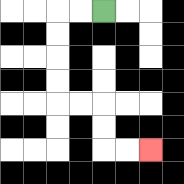{'start': '[4, 0]', 'end': '[6, 6]', 'path_directions': 'L,L,D,D,D,D,R,R,D,D,R,R', 'path_coordinates': '[[4, 0], [3, 0], [2, 0], [2, 1], [2, 2], [2, 3], [2, 4], [3, 4], [4, 4], [4, 5], [4, 6], [5, 6], [6, 6]]'}